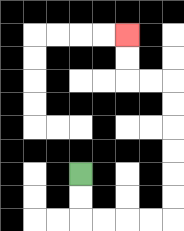{'start': '[3, 7]', 'end': '[5, 1]', 'path_directions': 'D,D,R,R,R,R,U,U,U,U,U,U,L,L,U,U', 'path_coordinates': '[[3, 7], [3, 8], [3, 9], [4, 9], [5, 9], [6, 9], [7, 9], [7, 8], [7, 7], [7, 6], [7, 5], [7, 4], [7, 3], [6, 3], [5, 3], [5, 2], [5, 1]]'}